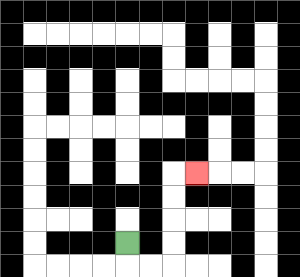{'start': '[5, 10]', 'end': '[8, 7]', 'path_directions': 'D,R,R,U,U,U,U,R', 'path_coordinates': '[[5, 10], [5, 11], [6, 11], [7, 11], [7, 10], [7, 9], [7, 8], [7, 7], [8, 7]]'}